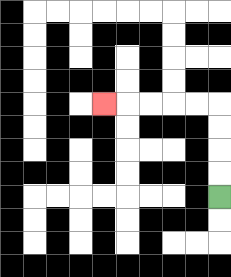{'start': '[9, 8]', 'end': '[4, 4]', 'path_directions': 'U,U,U,U,L,L,L,L,L', 'path_coordinates': '[[9, 8], [9, 7], [9, 6], [9, 5], [9, 4], [8, 4], [7, 4], [6, 4], [5, 4], [4, 4]]'}